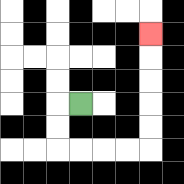{'start': '[3, 4]', 'end': '[6, 1]', 'path_directions': 'L,D,D,R,R,R,R,U,U,U,U,U', 'path_coordinates': '[[3, 4], [2, 4], [2, 5], [2, 6], [3, 6], [4, 6], [5, 6], [6, 6], [6, 5], [6, 4], [6, 3], [6, 2], [6, 1]]'}